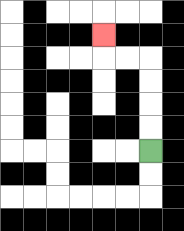{'start': '[6, 6]', 'end': '[4, 1]', 'path_directions': 'U,U,U,U,L,L,U', 'path_coordinates': '[[6, 6], [6, 5], [6, 4], [6, 3], [6, 2], [5, 2], [4, 2], [4, 1]]'}